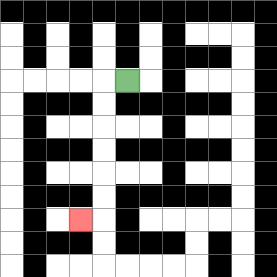{'start': '[5, 3]', 'end': '[3, 9]', 'path_directions': 'L,D,D,D,D,D,D,L', 'path_coordinates': '[[5, 3], [4, 3], [4, 4], [4, 5], [4, 6], [4, 7], [4, 8], [4, 9], [3, 9]]'}